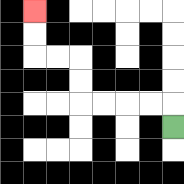{'start': '[7, 5]', 'end': '[1, 0]', 'path_directions': 'U,L,L,L,L,U,U,L,L,U,U', 'path_coordinates': '[[7, 5], [7, 4], [6, 4], [5, 4], [4, 4], [3, 4], [3, 3], [3, 2], [2, 2], [1, 2], [1, 1], [1, 0]]'}